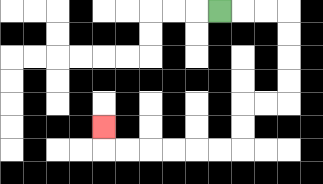{'start': '[9, 0]', 'end': '[4, 5]', 'path_directions': 'R,R,R,D,D,D,D,L,L,D,D,L,L,L,L,L,L,U', 'path_coordinates': '[[9, 0], [10, 0], [11, 0], [12, 0], [12, 1], [12, 2], [12, 3], [12, 4], [11, 4], [10, 4], [10, 5], [10, 6], [9, 6], [8, 6], [7, 6], [6, 6], [5, 6], [4, 6], [4, 5]]'}